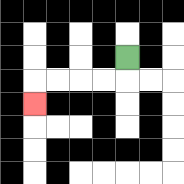{'start': '[5, 2]', 'end': '[1, 4]', 'path_directions': 'D,L,L,L,L,D', 'path_coordinates': '[[5, 2], [5, 3], [4, 3], [3, 3], [2, 3], [1, 3], [1, 4]]'}